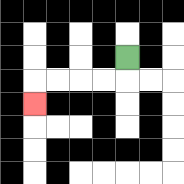{'start': '[5, 2]', 'end': '[1, 4]', 'path_directions': 'D,L,L,L,L,D', 'path_coordinates': '[[5, 2], [5, 3], [4, 3], [3, 3], [2, 3], [1, 3], [1, 4]]'}